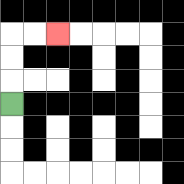{'start': '[0, 4]', 'end': '[2, 1]', 'path_directions': 'U,U,U,R,R', 'path_coordinates': '[[0, 4], [0, 3], [0, 2], [0, 1], [1, 1], [2, 1]]'}